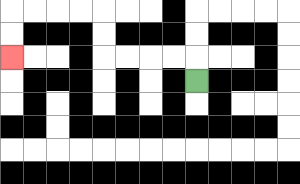{'start': '[8, 3]', 'end': '[0, 2]', 'path_directions': 'U,L,L,L,L,U,U,L,L,L,L,D,D', 'path_coordinates': '[[8, 3], [8, 2], [7, 2], [6, 2], [5, 2], [4, 2], [4, 1], [4, 0], [3, 0], [2, 0], [1, 0], [0, 0], [0, 1], [0, 2]]'}